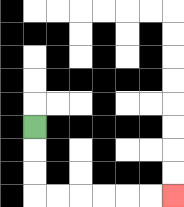{'start': '[1, 5]', 'end': '[7, 8]', 'path_directions': 'D,D,D,R,R,R,R,R,R', 'path_coordinates': '[[1, 5], [1, 6], [1, 7], [1, 8], [2, 8], [3, 8], [4, 8], [5, 8], [6, 8], [7, 8]]'}